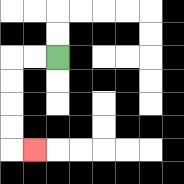{'start': '[2, 2]', 'end': '[1, 6]', 'path_directions': 'L,L,D,D,D,D,R', 'path_coordinates': '[[2, 2], [1, 2], [0, 2], [0, 3], [0, 4], [0, 5], [0, 6], [1, 6]]'}